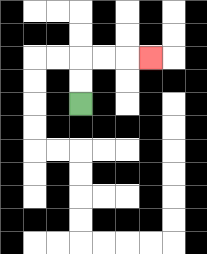{'start': '[3, 4]', 'end': '[6, 2]', 'path_directions': 'U,U,R,R,R', 'path_coordinates': '[[3, 4], [3, 3], [3, 2], [4, 2], [5, 2], [6, 2]]'}